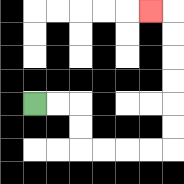{'start': '[1, 4]', 'end': '[6, 0]', 'path_directions': 'R,R,D,D,R,R,R,R,U,U,U,U,U,U,L', 'path_coordinates': '[[1, 4], [2, 4], [3, 4], [3, 5], [3, 6], [4, 6], [5, 6], [6, 6], [7, 6], [7, 5], [7, 4], [7, 3], [7, 2], [7, 1], [7, 0], [6, 0]]'}